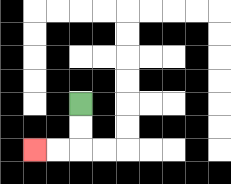{'start': '[3, 4]', 'end': '[1, 6]', 'path_directions': 'D,D,L,L', 'path_coordinates': '[[3, 4], [3, 5], [3, 6], [2, 6], [1, 6]]'}